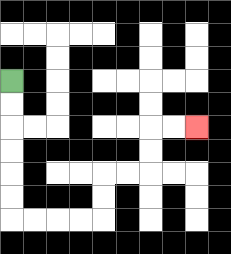{'start': '[0, 3]', 'end': '[8, 5]', 'path_directions': 'D,D,D,D,D,D,R,R,R,R,U,U,R,R,U,U,R,R', 'path_coordinates': '[[0, 3], [0, 4], [0, 5], [0, 6], [0, 7], [0, 8], [0, 9], [1, 9], [2, 9], [3, 9], [4, 9], [4, 8], [4, 7], [5, 7], [6, 7], [6, 6], [6, 5], [7, 5], [8, 5]]'}